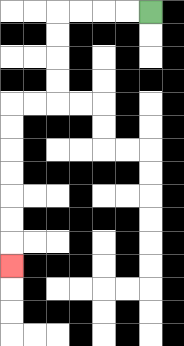{'start': '[6, 0]', 'end': '[0, 11]', 'path_directions': 'L,L,L,L,D,D,D,D,L,L,D,D,D,D,D,D,D', 'path_coordinates': '[[6, 0], [5, 0], [4, 0], [3, 0], [2, 0], [2, 1], [2, 2], [2, 3], [2, 4], [1, 4], [0, 4], [0, 5], [0, 6], [0, 7], [0, 8], [0, 9], [0, 10], [0, 11]]'}